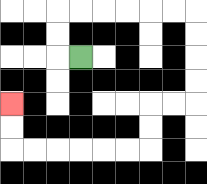{'start': '[3, 2]', 'end': '[0, 4]', 'path_directions': 'L,U,U,R,R,R,R,R,R,D,D,D,D,L,L,D,D,L,L,L,L,L,L,U,U', 'path_coordinates': '[[3, 2], [2, 2], [2, 1], [2, 0], [3, 0], [4, 0], [5, 0], [6, 0], [7, 0], [8, 0], [8, 1], [8, 2], [8, 3], [8, 4], [7, 4], [6, 4], [6, 5], [6, 6], [5, 6], [4, 6], [3, 6], [2, 6], [1, 6], [0, 6], [0, 5], [0, 4]]'}